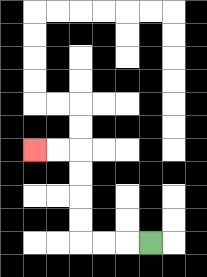{'start': '[6, 10]', 'end': '[1, 6]', 'path_directions': 'L,L,L,U,U,U,U,L,L', 'path_coordinates': '[[6, 10], [5, 10], [4, 10], [3, 10], [3, 9], [3, 8], [3, 7], [3, 6], [2, 6], [1, 6]]'}